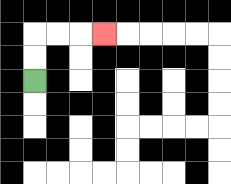{'start': '[1, 3]', 'end': '[4, 1]', 'path_directions': 'U,U,R,R,R', 'path_coordinates': '[[1, 3], [1, 2], [1, 1], [2, 1], [3, 1], [4, 1]]'}